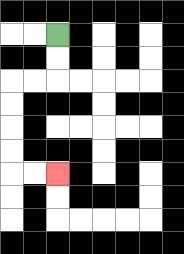{'start': '[2, 1]', 'end': '[2, 7]', 'path_directions': 'D,D,L,L,D,D,D,D,R,R', 'path_coordinates': '[[2, 1], [2, 2], [2, 3], [1, 3], [0, 3], [0, 4], [0, 5], [0, 6], [0, 7], [1, 7], [2, 7]]'}